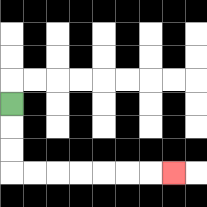{'start': '[0, 4]', 'end': '[7, 7]', 'path_directions': 'D,D,D,R,R,R,R,R,R,R', 'path_coordinates': '[[0, 4], [0, 5], [0, 6], [0, 7], [1, 7], [2, 7], [3, 7], [4, 7], [5, 7], [6, 7], [7, 7]]'}